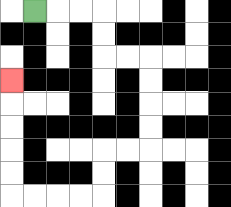{'start': '[1, 0]', 'end': '[0, 3]', 'path_directions': 'R,R,R,D,D,R,R,D,D,D,D,L,L,D,D,L,L,L,L,U,U,U,U,U', 'path_coordinates': '[[1, 0], [2, 0], [3, 0], [4, 0], [4, 1], [4, 2], [5, 2], [6, 2], [6, 3], [6, 4], [6, 5], [6, 6], [5, 6], [4, 6], [4, 7], [4, 8], [3, 8], [2, 8], [1, 8], [0, 8], [0, 7], [0, 6], [0, 5], [0, 4], [0, 3]]'}